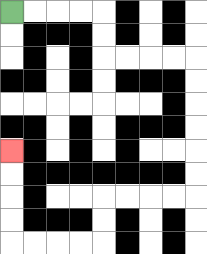{'start': '[0, 0]', 'end': '[0, 6]', 'path_directions': 'R,R,R,R,D,D,R,R,R,R,D,D,D,D,D,D,L,L,L,L,D,D,L,L,L,L,U,U,U,U', 'path_coordinates': '[[0, 0], [1, 0], [2, 0], [3, 0], [4, 0], [4, 1], [4, 2], [5, 2], [6, 2], [7, 2], [8, 2], [8, 3], [8, 4], [8, 5], [8, 6], [8, 7], [8, 8], [7, 8], [6, 8], [5, 8], [4, 8], [4, 9], [4, 10], [3, 10], [2, 10], [1, 10], [0, 10], [0, 9], [0, 8], [0, 7], [0, 6]]'}